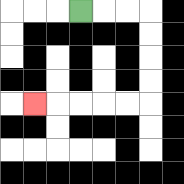{'start': '[3, 0]', 'end': '[1, 4]', 'path_directions': 'R,R,R,D,D,D,D,L,L,L,L,L', 'path_coordinates': '[[3, 0], [4, 0], [5, 0], [6, 0], [6, 1], [6, 2], [6, 3], [6, 4], [5, 4], [4, 4], [3, 4], [2, 4], [1, 4]]'}